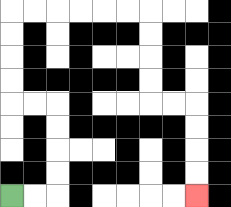{'start': '[0, 8]', 'end': '[8, 8]', 'path_directions': 'R,R,U,U,U,U,L,L,U,U,U,U,R,R,R,R,R,R,D,D,D,D,R,R,D,D,D,D', 'path_coordinates': '[[0, 8], [1, 8], [2, 8], [2, 7], [2, 6], [2, 5], [2, 4], [1, 4], [0, 4], [0, 3], [0, 2], [0, 1], [0, 0], [1, 0], [2, 0], [3, 0], [4, 0], [5, 0], [6, 0], [6, 1], [6, 2], [6, 3], [6, 4], [7, 4], [8, 4], [8, 5], [8, 6], [8, 7], [8, 8]]'}